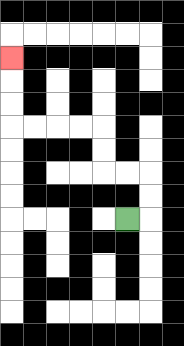{'start': '[5, 9]', 'end': '[0, 2]', 'path_directions': 'R,U,U,L,L,U,U,L,L,L,L,U,U,U', 'path_coordinates': '[[5, 9], [6, 9], [6, 8], [6, 7], [5, 7], [4, 7], [4, 6], [4, 5], [3, 5], [2, 5], [1, 5], [0, 5], [0, 4], [0, 3], [0, 2]]'}